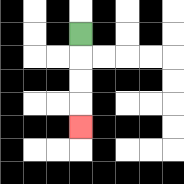{'start': '[3, 1]', 'end': '[3, 5]', 'path_directions': 'D,D,D,D', 'path_coordinates': '[[3, 1], [3, 2], [3, 3], [3, 4], [3, 5]]'}